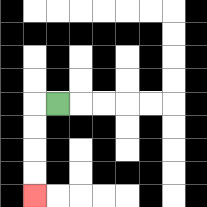{'start': '[2, 4]', 'end': '[1, 8]', 'path_directions': 'L,D,D,D,D', 'path_coordinates': '[[2, 4], [1, 4], [1, 5], [1, 6], [1, 7], [1, 8]]'}